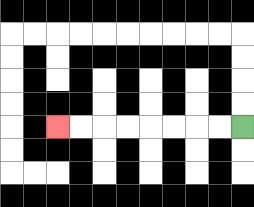{'start': '[10, 5]', 'end': '[2, 5]', 'path_directions': 'L,L,L,L,L,L,L,L', 'path_coordinates': '[[10, 5], [9, 5], [8, 5], [7, 5], [6, 5], [5, 5], [4, 5], [3, 5], [2, 5]]'}